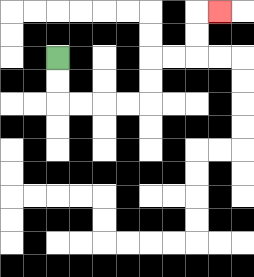{'start': '[2, 2]', 'end': '[9, 0]', 'path_directions': 'D,D,R,R,R,R,U,U,R,R,U,U,R', 'path_coordinates': '[[2, 2], [2, 3], [2, 4], [3, 4], [4, 4], [5, 4], [6, 4], [6, 3], [6, 2], [7, 2], [8, 2], [8, 1], [8, 0], [9, 0]]'}